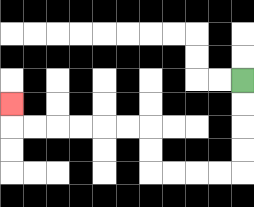{'start': '[10, 3]', 'end': '[0, 4]', 'path_directions': 'D,D,D,D,L,L,L,L,U,U,L,L,L,L,L,L,U', 'path_coordinates': '[[10, 3], [10, 4], [10, 5], [10, 6], [10, 7], [9, 7], [8, 7], [7, 7], [6, 7], [6, 6], [6, 5], [5, 5], [4, 5], [3, 5], [2, 5], [1, 5], [0, 5], [0, 4]]'}